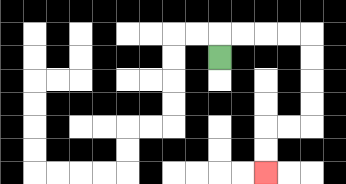{'start': '[9, 2]', 'end': '[11, 7]', 'path_directions': 'U,R,R,R,R,D,D,D,D,L,L,D,D', 'path_coordinates': '[[9, 2], [9, 1], [10, 1], [11, 1], [12, 1], [13, 1], [13, 2], [13, 3], [13, 4], [13, 5], [12, 5], [11, 5], [11, 6], [11, 7]]'}